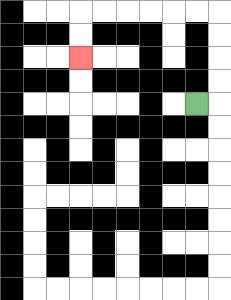{'start': '[8, 4]', 'end': '[3, 2]', 'path_directions': 'R,U,U,U,U,L,L,L,L,L,L,D,D', 'path_coordinates': '[[8, 4], [9, 4], [9, 3], [9, 2], [9, 1], [9, 0], [8, 0], [7, 0], [6, 0], [5, 0], [4, 0], [3, 0], [3, 1], [3, 2]]'}